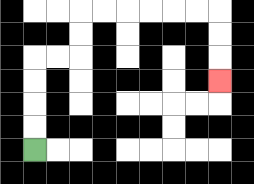{'start': '[1, 6]', 'end': '[9, 3]', 'path_directions': 'U,U,U,U,R,R,U,U,R,R,R,R,R,R,D,D,D', 'path_coordinates': '[[1, 6], [1, 5], [1, 4], [1, 3], [1, 2], [2, 2], [3, 2], [3, 1], [3, 0], [4, 0], [5, 0], [6, 0], [7, 0], [8, 0], [9, 0], [9, 1], [9, 2], [9, 3]]'}